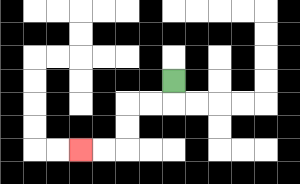{'start': '[7, 3]', 'end': '[3, 6]', 'path_directions': 'D,L,L,D,D,L,L', 'path_coordinates': '[[7, 3], [7, 4], [6, 4], [5, 4], [5, 5], [5, 6], [4, 6], [3, 6]]'}